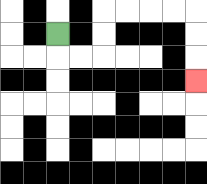{'start': '[2, 1]', 'end': '[8, 3]', 'path_directions': 'D,R,R,U,U,R,R,R,R,D,D,D', 'path_coordinates': '[[2, 1], [2, 2], [3, 2], [4, 2], [4, 1], [4, 0], [5, 0], [6, 0], [7, 0], [8, 0], [8, 1], [8, 2], [8, 3]]'}